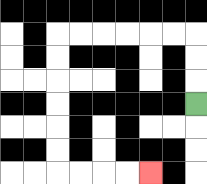{'start': '[8, 4]', 'end': '[6, 7]', 'path_directions': 'U,U,U,L,L,L,L,L,L,D,D,D,D,D,D,R,R,R,R', 'path_coordinates': '[[8, 4], [8, 3], [8, 2], [8, 1], [7, 1], [6, 1], [5, 1], [4, 1], [3, 1], [2, 1], [2, 2], [2, 3], [2, 4], [2, 5], [2, 6], [2, 7], [3, 7], [4, 7], [5, 7], [6, 7]]'}